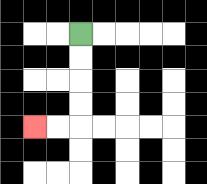{'start': '[3, 1]', 'end': '[1, 5]', 'path_directions': 'D,D,D,D,L,L', 'path_coordinates': '[[3, 1], [3, 2], [3, 3], [3, 4], [3, 5], [2, 5], [1, 5]]'}